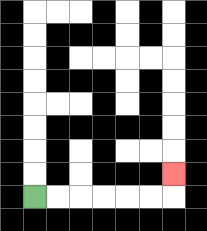{'start': '[1, 8]', 'end': '[7, 7]', 'path_directions': 'R,R,R,R,R,R,U', 'path_coordinates': '[[1, 8], [2, 8], [3, 8], [4, 8], [5, 8], [6, 8], [7, 8], [7, 7]]'}